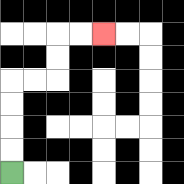{'start': '[0, 7]', 'end': '[4, 1]', 'path_directions': 'U,U,U,U,R,R,U,U,R,R', 'path_coordinates': '[[0, 7], [0, 6], [0, 5], [0, 4], [0, 3], [1, 3], [2, 3], [2, 2], [2, 1], [3, 1], [4, 1]]'}